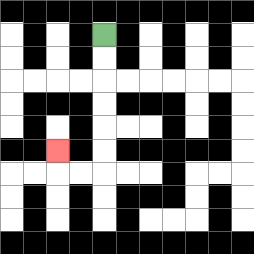{'start': '[4, 1]', 'end': '[2, 6]', 'path_directions': 'D,D,D,D,D,D,L,L,U', 'path_coordinates': '[[4, 1], [4, 2], [4, 3], [4, 4], [4, 5], [4, 6], [4, 7], [3, 7], [2, 7], [2, 6]]'}